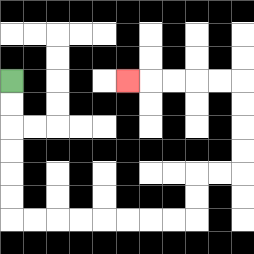{'start': '[0, 3]', 'end': '[5, 3]', 'path_directions': 'D,D,D,D,D,D,R,R,R,R,R,R,R,R,U,U,R,R,U,U,U,U,L,L,L,L,L', 'path_coordinates': '[[0, 3], [0, 4], [0, 5], [0, 6], [0, 7], [0, 8], [0, 9], [1, 9], [2, 9], [3, 9], [4, 9], [5, 9], [6, 9], [7, 9], [8, 9], [8, 8], [8, 7], [9, 7], [10, 7], [10, 6], [10, 5], [10, 4], [10, 3], [9, 3], [8, 3], [7, 3], [6, 3], [5, 3]]'}